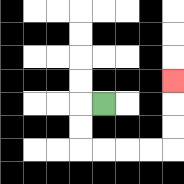{'start': '[4, 4]', 'end': '[7, 3]', 'path_directions': 'L,D,D,R,R,R,R,U,U,U', 'path_coordinates': '[[4, 4], [3, 4], [3, 5], [3, 6], [4, 6], [5, 6], [6, 6], [7, 6], [7, 5], [7, 4], [7, 3]]'}